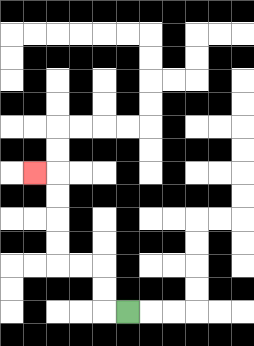{'start': '[5, 13]', 'end': '[1, 7]', 'path_directions': 'L,U,U,L,L,U,U,U,U,L', 'path_coordinates': '[[5, 13], [4, 13], [4, 12], [4, 11], [3, 11], [2, 11], [2, 10], [2, 9], [2, 8], [2, 7], [1, 7]]'}